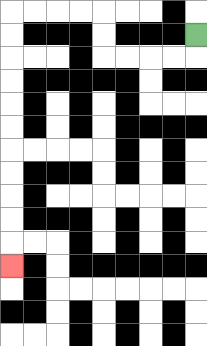{'start': '[8, 1]', 'end': '[0, 11]', 'path_directions': 'D,L,L,L,L,U,U,L,L,L,L,D,D,D,D,D,D,D,D,D,D,D', 'path_coordinates': '[[8, 1], [8, 2], [7, 2], [6, 2], [5, 2], [4, 2], [4, 1], [4, 0], [3, 0], [2, 0], [1, 0], [0, 0], [0, 1], [0, 2], [0, 3], [0, 4], [0, 5], [0, 6], [0, 7], [0, 8], [0, 9], [0, 10], [0, 11]]'}